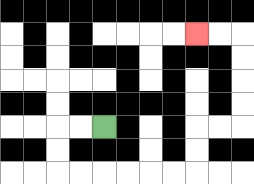{'start': '[4, 5]', 'end': '[8, 1]', 'path_directions': 'L,L,D,D,R,R,R,R,R,R,U,U,R,R,U,U,U,U,L,L', 'path_coordinates': '[[4, 5], [3, 5], [2, 5], [2, 6], [2, 7], [3, 7], [4, 7], [5, 7], [6, 7], [7, 7], [8, 7], [8, 6], [8, 5], [9, 5], [10, 5], [10, 4], [10, 3], [10, 2], [10, 1], [9, 1], [8, 1]]'}